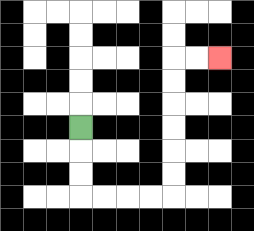{'start': '[3, 5]', 'end': '[9, 2]', 'path_directions': 'D,D,D,R,R,R,R,U,U,U,U,U,U,R,R', 'path_coordinates': '[[3, 5], [3, 6], [3, 7], [3, 8], [4, 8], [5, 8], [6, 8], [7, 8], [7, 7], [7, 6], [7, 5], [7, 4], [7, 3], [7, 2], [8, 2], [9, 2]]'}